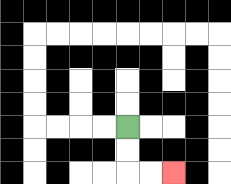{'start': '[5, 5]', 'end': '[7, 7]', 'path_directions': 'D,D,R,R', 'path_coordinates': '[[5, 5], [5, 6], [5, 7], [6, 7], [7, 7]]'}